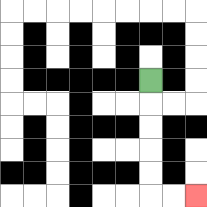{'start': '[6, 3]', 'end': '[8, 8]', 'path_directions': 'D,D,D,D,D,R,R', 'path_coordinates': '[[6, 3], [6, 4], [6, 5], [6, 6], [6, 7], [6, 8], [7, 8], [8, 8]]'}